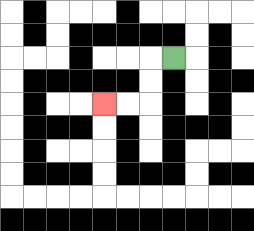{'start': '[7, 2]', 'end': '[4, 4]', 'path_directions': 'L,D,D,L,L', 'path_coordinates': '[[7, 2], [6, 2], [6, 3], [6, 4], [5, 4], [4, 4]]'}